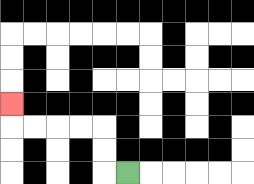{'start': '[5, 7]', 'end': '[0, 4]', 'path_directions': 'L,U,U,L,L,L,L,U', 'path_coordinates': '[[5, 7], [4, 7], [4, 6], [4, 5], [3, 5], [2, 5], [1, 5], [0, 5], [0, 4]]'}